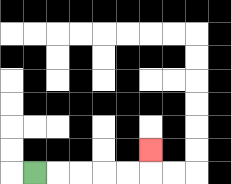{'start': '[1, 7]', 'end': '[6, 6]', 'path_directions': 'R,R,R,R,R,U', 'path_coordinates': '[[1, 7], [2, 7], [3, 7], [4, 7], [5, 7], [6, 7], [6, 6]]'}